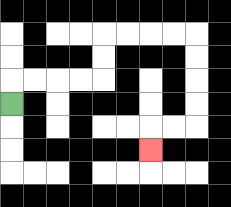{'start': '[0, 4]', 'end': '[6, 6]', 'path_directions': 'U,R,R,R,R,U,U,R,R,R,R,D,D,D,D,L,L,D', 'path_coordinates': '[[0, 4], [0, 3], [1, 3], [2, 3], [3, 3], [4, 3], [4, 2], [4, 1], [5, 1], [6, 1], [7, 1], [8, 1], [8, 2], [8, 3], [8, 4], [8, 5], [7, 5], [6, 5], [6, 6]]'}